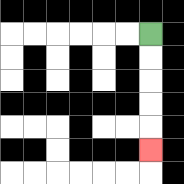{'start': '[6, 1]', 'end': '[6, 6]', 'path_directions': 'D,D,D,D,D', 'path_coordinates': '[[6, 1], [6, 2], [6, 3], [6, 4], [6, 5], [6, 6]]'}